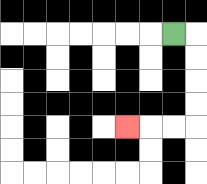{'start': '[7, 1]', 'end': '[5, 5]', 'path_directions': 'R,D,D,D,D,L,L,L', 'path_coordinates': '[[7, 1], [8, 1], [8, 2], [8, 3], [8, 4], [8, 5], [7, 5], [6, 5], [5, 5]]'}